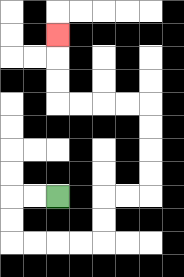{'start': '[2, 8]', 'end': '[2, 1]', 'path_directions': 'L,L,D,D,R,R,R,R,U,U,R,R,U,U,U,U,L,L,L,L,U,U,U', 'path_coordinates': '[[2, 8], [1, 8], [0, 8], [0, 9], [0, 10], [1, 10], [2, 10], [3, 10], [4, 10], [4, 9], [4, 8], [5, 8], [6, 8], [6, 7], [6, 6], [6, 5], [6, 4], [5, 4], [4, 4], [3, 4], [2, 4], [2, 3], [2, 2], [2, 1]]'}